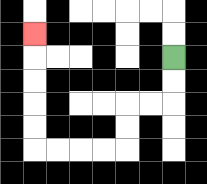{'start': '[7, 2]', 'end': '[1, 1]', 'path_directions': 'D,D,L,L,D,D,L,L,L,L,U,U,U,U,U', 'path_coordinates': '[[7, 2], [7, 3], [7, 4], [6, 4], [5, 4], [5, 5], [5, 6], [4, 6], [3, 6], [2, 6], [1, 6], [1, 5], [1, 4], [1, 3], [1, 2], [1, 1]]'}